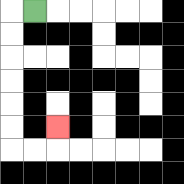{'start': '[1, 0]', 'end': '[2, 5]', 'path_directions': 'L,D,D,D,D,D,D,R,R,U', 'path_coordinates': '[[1, 0], [0, 0], [0, 1], [0, 2], [0, 3], [0, 4], [0, 5], [0, 6], [1, 6], [2, 6], [2, 5]]'}